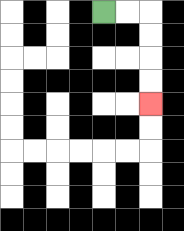{'start': '[4, 0]', 'end': '[6, 4]', 'path_directions': 'R,R,D,D,D,D', 'path_coordinates': '[[4, 0], [5, 0], [6, 0], [6, 1], [6, 2], [6, 3], [6, 4]]'}